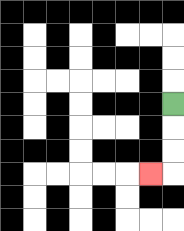{'start': '[7, 4]', 'end': '[6, 7]', 'path_directions': 'D,D,D,L', 'path_coordinates': '[[7, 4], [7, 5], [7, 6], [7, 7], [6, 7]]'}